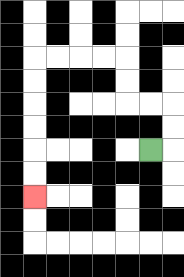{'start': '[6, 6]', 'end': '[1, 8]', 'path_directions': 'R,U,U,L,L,U,U,L,L,L,L,D,D,D,D,D,D', 'path_coordinates': '[[6, 6], [7, 6], [7, 5], [7, 4], [6, 4], [5, 4], [5, 3], [5, 2], [4, 2], [3, 2], [2, 2], [1, 2], [1, 3], [1, 4], [1, 5], [1, 6], [1, 7], [1, 8]]'}